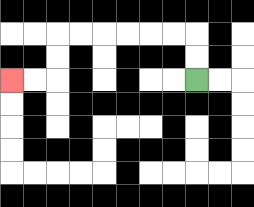{'start': '[8, 3]', 'end': '[0, 3]', 'path_directions': 'U,U,L,L,L,L,L,L,D,D,L,L', 'path_coordinates': '[[8, 3], [8, 2], [8, 1], [7, 1], [6, 1], [5, 1], [4, 1], [3, 1], [2, 1], [2, 2], [2, 3], [1, 3], [0, 3]]'}